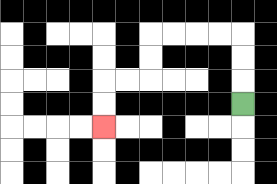{'start': '[10, 4]', 'end': '[4, 5]', 'path_directions': 'U,U,U,L,L,L,L,D,D,L,L,D,D', 'path_coordinates': '[[10, 4], [10, 3], [10, 2], [10, 1], [9, 1], [8, 1], [7, 1], [6, 1], [6, 2], [6, 3], [5, 3], [4, 3], [4, 4], [4, 5]]'}